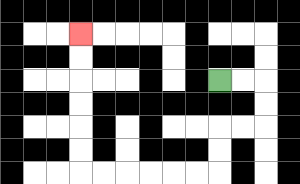{'start': '[9, 3]', 'end': '[3, 1]', 'path_directions': 'R,R,D,D,L,L,D,D,L,L,L,L,L,L,U,U,U,U,U,U', 'path_coordinates': '[[9, 3], [10, 3], [11, 3], [11, 4], [11, 5], [10, 5], [9, 5], [9, 6], [9, 7], [8, 7], [7, 7], [6, 7], [5, 7], [4, 7], [3, 7], [3, 6], [3, 5], [3, 4], [3, 3], [3, 2], [3, 1]]'}